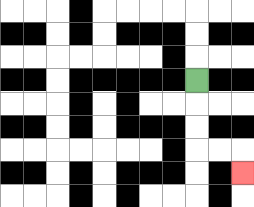{'start': '[8, 3]', 'end': '[10, 7]', 'path_directions': 'D,D,D,R,R,D', 'path_coordinates': '[[8, 3], [8, 4], [8, 5], [8, 6], [9, 6], [10, 6], [10, 7]]'}